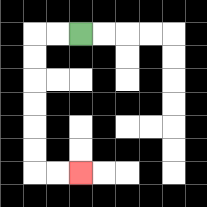{'start': '[3, 1]', 'end': '[3, 7]', 'path_directions': 'L,L,D,D,D,D,D,D,R,R', 'path_coordinates': '[[3, 1], [2, 1], [1, 1], [1, 2], [1, 3], [1, 4], [1, 5], [1, 6], [1, 7], [2, 7], [3, 7]]'}